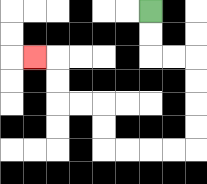{'start': '[6, 0]', 'end': '[1, 2]', 'path_directions': 'D,D,R,R,D,D,D,D,L,L,L,L,U,U,L,L,U,U,L', 'path_coordinates': '[[6, 0], [6, 1], [6, 2], [7, 2], [8, 2], [8, 3], [8, 4], [8, 5], [8, 6], [7, 6], [6, 6], [5, 6], [4, 6], [4, 5], [4, 4], [3, 4], [2, 4], [2, 3], [2, 2], [1, 2]]'}